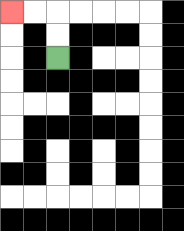{'start': '[2, 2]', 'end': '[0, 0]', 'path_directions': 'U,U,L,L', 'path_coordinates': '[[2, 2], [2, 1], [2, 0], [1, 0], [0, 0]]'}